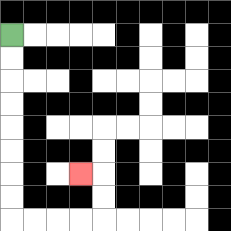{'start': '[0, 1]', 'end': '[3, 7]', 'path_directions': 'D,D,D,D,D,D,D,D,R,R,R,R,U,U,L', 'path_coordinates': '[[0, 1], [0, 2], [0, 3], [0, 4], [0, 5], [0, 6], [0, 7], [0, 8], [0, 9], [1, 9], [2, 9], [3, 9], [4, 9], [4, 8], [4, 7], [3, 7]]'}